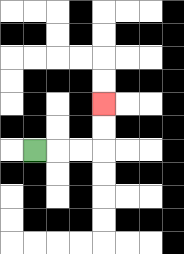{'start': '[1, 6]', 'end': '[4, 4]', 'path_directions': 'R,R,R,U,U', 'path_coordinates': '[[1, 6], [2, 6], [3, 6], [4, 6], [4, 5], [4, 4]]'}